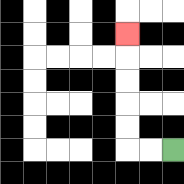{'start': '[7, 6]', 'end': '[5, 1]', 'path_directions': 'L,L,U,U,U,U,U', 'path_coordinates': '[[7, 6], [6, 6], [5, 6], [5, 5], [5, 4], [5, 3], [5, 2], [5, 1]]'}